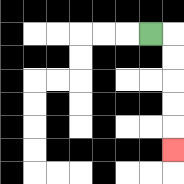{'start': '[6, 1]', 'end': '[7, 6]', 'path_directions': 'R,D,D,D,D,D', 'path_coordinates': '[[6, 1], [7, 1], [7, 2], [7, 3], [7, 4], [7, 5], [7, 6]]'}